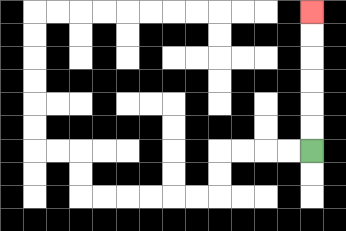{'start': '[13, 6]', 'end': '[13, 0]', 'path_directions': 'U,U,U,U,U,U', 'path_coordinates': '[[13, 6], [13, 5], [13, 4], [13, 3], [13, 2], [13, 1], [13, 0]]'}